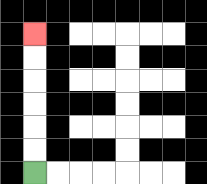{'start': '[1, 7]', 'end': '[1, 1]', 'path_directions': 'U,U,U,U,U,U', 'path_coordinates': '[[1, 7], [1, 6], [1, 5], [1, 4], [1, 3], [1, 2], [1, 1]]'}